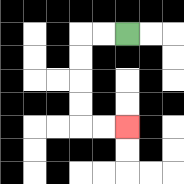{'start': '[5, 1]', 'end': '[5, 5]', 'path_directions': 'L,L,D,D,D,D,R,R', 'path_coordinates': '[[5, 1], [4, 1], [3, 1], [3, 2], [3, 3], [3, 4], [3, 5], [4, 5], [5, 5]]'}